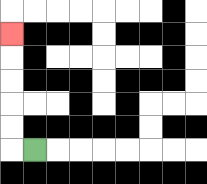{'start': '[1, 6]', 'end': '[0, 1]', 'path_directions': 'L,U,U,U,U,U', 'path_coordinates': '[[1, 6], [0, 6], [0, 5], [0, 4], [0, 3], [0, 2], [0, 1]]'}